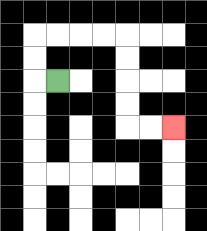{'start': '[2, 3]', 'end': '[7, 5]', 'path_directions': 'L,U,U,R,R,R,R,D,D,D,D,R,R', 'path_coordinates': '[[2, 3], [1, 3], [1, 2], [1, 1], [2, 1], [3, 1], [4, 1], [5, 1], [5, 2], [5, 3], [5, 4], [5, 5], [6, 5], [7, 5]]'}